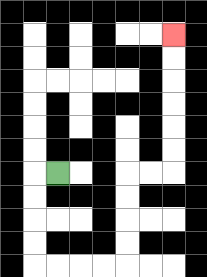{'start': '[2, 7]', 'end': '[7, 1]', 'path_directions': 'L,D,D,D,D,R,R,R,R,U,U,U,U,R,R,U,U,U,U,U,U', 'path_coordinates': '[[2, 7], [1, 7], [1, 8], [1, 9], [1, 10], [1, 11], [2, 11], [3, 11], [4, 11], [5, 11], [5, 10], [5, 9], [5, 8], [5, 7], [6, 7], [7, 7], [7, 6], [7, 5], [7, 4], [7, 3], [7, 2], [7, 1]]'}